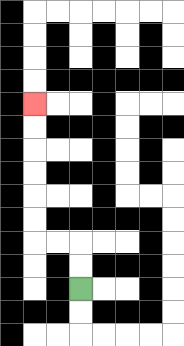{'start': '[3, 12]', 'end': '[1, 4]', 'path_directions': 'U,U,L,L,U,U,U,U,U,U', 'path_coordinates': '[[3, 12], [3, 11], [3, 10], [2, 10], [1, 10], [1, 9], [1, 8], [1, 7], [1, 6], [1, 5], [1, 4]]'}